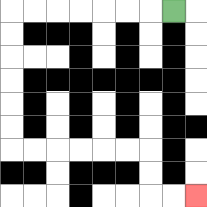{'start': '[7, 0]', 'end': '[8, 8]', 'path_directions': 'L,L,L,L,L,L,L,D,D,D,D,D,D,R,R,R,R,R,R,D,D,R,R', 'path_coordinates': '[[7, 0], [6, 0], [5, 0], [4, 0], [3, 0], [2, 0], [1, 0], [0, 0], [0, 1], [0, 2], [0, 3], [0, 4], [0, 5], [0, 6], [1, 6], [2, 6], [3, 6], [4, 6], [5, 6], [6, 6], [6, 7], [6, 8], [7, 8], [8, 8]]'}